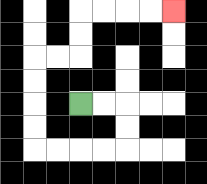{'start': '[3, 4]', 'end': '[7, 0]', 'path_directions': 'R,R,D,D,L,L,L,L,U,U,U,U,R,R,U,U,R,R,R,R', 'path_coordinates': '[[3, 4], [4, 4], [5, 4], [5, 5], [5, 6], [4, 6], [3, 6], [2, 6], [1, 6], [1, 5], [1, 4], [1, 3], [1, 2], [2, 2], [3, 2], [3, 1], [3, 0], [4, 0], [5, 0], [6, 0], [7, 0]]'}